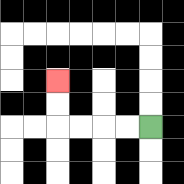{'start': '[6, 5]', 'end': '[2, 3]', 'path_directions': 'L,L,L,L,U,U', 'path_coordinates': '[[6, 5], [5, 5], [4, 5], [3, 5], [2, 5], [2, 4], [2, 3]]'}